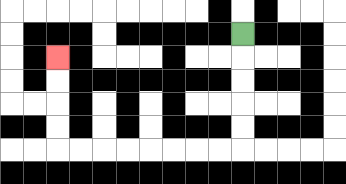{'start': '[10, 1]', 'end': '[2, 2]', 'path_directions': 'D,D,D,D,D,L,L,L,L,L,L,L,L,U,U,U,U', 'path_coordinates': '[[10, 1], [10, 2], [10, 3], [10, 4], [10, 5], [10, 6], [9, 6], [8, 6], [7, 6], [6, 6], [5, 6], [4, 6], [3, 6], [2, 6], [2, 5], [2, 4], [2, 3], [2, 2]]'}